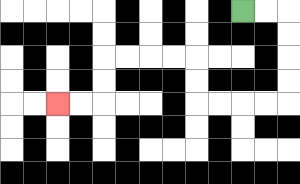{'start': '[10, 0]', 'end': '[2, 4]', 'path_directions': 'R,R,D,D,D,D,L,L,L,L,U,U,L,L,L,L,D,D,L,L', 'path_coordinates': '[[10, 0], [11, 0], [12, 0], [12, 1], [12, 2], [12, 3], [12, 4], [11, 4], [10, 4], [9, 4], [8, 4], [8, 3], [8, 2], [7, 2], [6, 2], [5, 2], [4, 2], [4, 3], [4, 4], [3, 4], [2, 4]]'}